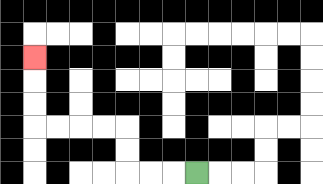{'start': '[8, 7]', 'end': '[1, 2]', 'path_directions': 'L,L,L,U,U,L,L,L,L,U,U,U', 'path_coordinates': '[[8, 7], [7, 7], [6, 7], [5, 7], [5, 6], [5, 5], [4, 5], [3, 5], [2, 5], [1, 5], [1, 4], [1, 3], [1, 2]]'}